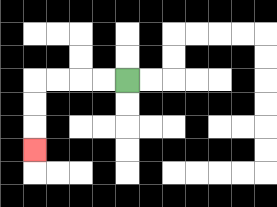{'start': '[5, 3]', 'end': '[1, 6]', 'path_directions': 'L,L,L,L,D,D,D', 'path_coordinates': '[[5, 3], [4, 3], [3, 3], [2, 3], [1, 3], [1, 4], [1, 5], [1, 6]]'}